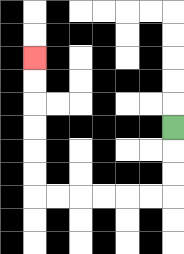{'start': '[7, 5]', 'end': '[1, 2]', 'path_directions': 'D,D,D,L,L,L,L,L,L,U,U,U,U,U,U', 'path_coordinates': '[[7, 5], [7, 6], [7, 7], [7, 8], [6, 8], [5, 8], [4, 8], [3, 8], [2, 8], [1, 8], [1, 7], [1, 6], [1, 5], [1, 4], [1, 3], [1, 2]]'}